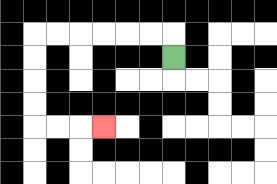{'start': '[7, 2]', 'end': '[4, 5]', 'path_directions': 'U,L,L,L,L,L,L,D,D,D,D,R,R,R', 'path_coordinates': '[[7, 2], [7, 1], [6, 1], [5, 1], [4, 1], [3, 1], [2, 1], [1, 1], [1, 2], [1, 3], [1, 4], [1, 5], [2, 5], [3, 5], [4, 5]]'}